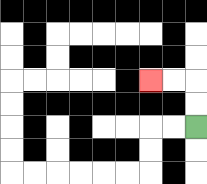{'start': '[8, 5]', 'end': '[6, 3]', 'path_directions': 'U,U,L,L', 'path_coordinates': '[[8, 5], [8, 4], [8, 3], [7, 3], [6, 3]]'}